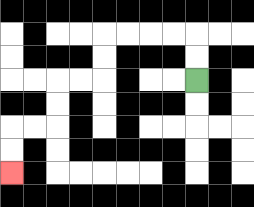{'start': '[8, 3]', 'end': '[0, 7]', 'path_directions': 'U,U,L,L,L,L,D,D,L,L,D,D,L,L,D,D', 'path_coordinates': '[[8, 3], [8, 2], [8, 1], [7, 1], [6, 1], [5, 1], [4, 1], [4, 2], [4, 3], [3, 3], [2, 3], [2, 4], [2, 5], [1, 5], [0, 5], [0, 6], [0, 7]]'}